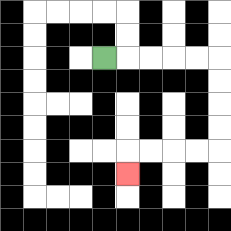{'start': '[4, 2]', 'end': '[5, 7]', 'path_directions': 'R,R,R,R,R,D,D,D,D,L,L,L,L,D', 'path_coordinates': '[[4, 2], [5, 2], [6, 2], [7, 2], [8, 2], [9, 2], [9, 3], [9, 4], [9, 5], [9, 6], [8, 6], [7, 6], [6, 6], [5, 6], [5, 7]]'}